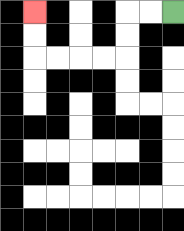{'start': '[7, 0]', 'end': '[1, 0]', 'path_directions': 'L,L,D,D,L,L,L,L,U,U', 'path_coordinates': '[[7, 0], [6, 0], [5, 0], [5, 1], [5, 2], [4, 2], [3, 2], [2, 2], [1, 2], [1, 1], [1, 0]]'}